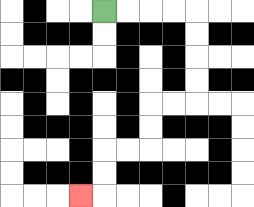{'start': '[4, 0]', 'end': '[3, 8]', 'path_directions': 'R,R,R,R,D,D,D,D,L,L,D,D,L,L,D,D,L', 'path_coordinates': '[[4, 0], [5, 0], [6, 0], [7, 0], [8, 0], [8, 1], [8, 2], [8, 3], [8, 4], [7, 4], [6, 4], [6, 5], [6, 6], [5, 6], [4, 6], [4, 7], [4, 8], [3, 8]]'}